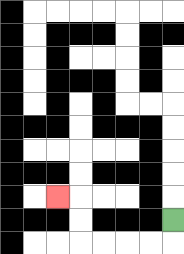{'start': '[7, 9]', 'end': '[2, 8]', 'path_directions': 'D,L,L,L,L,U,U,L', 'path_coordinates': '[[7, 9], [7, 10], [6, 10], [5, 10], [4, 10], [3, 10], [3, 9], [3, 8], [2, 8]]'}